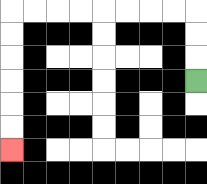{'start': '[8, 3]', 'end': '[0, 6]', 'path_directions': 'U,U,U,L,L,L,L,L,L,L,L,D,D,D,D,D,D', 'path_coordinates': '[[8, 3], [8, 2], [8, 1], [8, 0], [7, 0], [6, 0], [5, 0], [4, 0], [3, 0], [2, 0], [1, 0], [0, 0], [0, 1], [0, 2], [0, 3], [0, 4], [0, 5], [0, 6]]'}